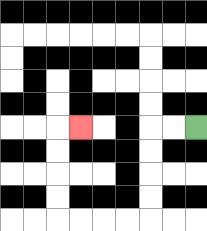{'start': '[8, 5]', 'end': '[3, 5]', 'path_directions': 'L,L,D,D,D,D,L,L,L,L,U,U,U,U,R', 'path_coordinates': '[[8, 5], [7, 5], [6, 5], [6, 6], [6, 7], [6, 8], [6, 9], [5, 9], [4, 9], [3, 9], [2, 9], [2, 8], [2, 7], [2, 6], [2, 5], [3, 5]]'}